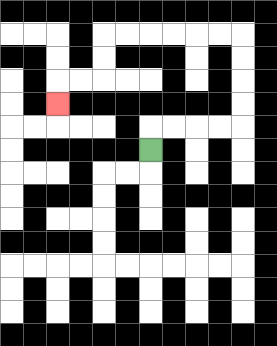{'start': '[6, 6]', 'end': '[2, 4]', 'path_directions': 'U,R,R,R,R,U,U,U,U,L,L,L,L,L,L,D,D,L,L,D', 'path_coordinates': '[[6, 6], [6, 5], [7, 5], [8, 5], [9, 5], [10, 5], [10, 4], [10, 3], [10, 2], [10, 1], [9, 1], [8, 1], [7, 1], [6, 1], [5, 1], [4, 1], [4, 2], [4, 3], [3, 3], [2, 3], [2, 4]]'}